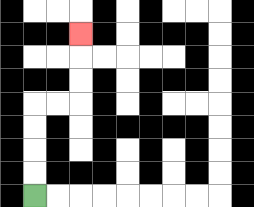{'start': '[1, 8]', 'end': '[3, 1]', 'path_directions': 'U,U,U,U,R,R,U,U,U', 'path_coordinates': '[[1, 8], [1, 7], [1, 6], [1, 5], [1, 4], [2, 4], [3, 4], [3, 3], [3, 2], [3, 1]]'}